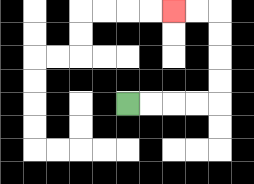{'start': '[5, 4]', 'end': '[7, 0]', 'path_directions': 'R,R,R,R,U,U,U,U,L,L', 'path_coordinates': '[[5, 4], [6, 4], [7, 4], [8, 4], [9, 4], [9, 3], [9, 2], [9, 1], [9, 0], [8, 0], [7, 0]]'}